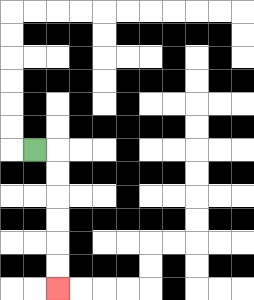{'start': '[1, 6]', 'end': '[2, 12]', 'path_directions': 'R,D,D,D,D,D,D', 'path_coordinates': '[[1, 6], [2, 6], [2, 7], [2, 8], [2, 9], [2, 10], [2, 11], [2, 12]]'}